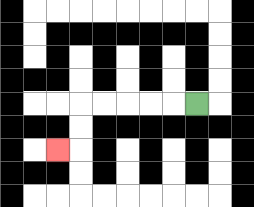{'start': '[8, 4]', 'end': '[2, 6]', 'path_directions': 'L,L,L,L,L,D,D,L', 'path_coordinates': '[[8, 4], [7, 4], [6, 4], [5, 4], [4, 4], [3, 4], [3, 5], [3, 6], [2, 6]]'}